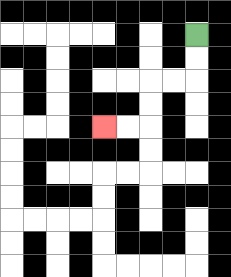{'start': '[8, 1]', 'end': '[4, 5]', 'path_directions': 'D,D,L,L,D,D,L,L', 'path_coordinates': '[[8, 1], [8, 2], [8, 3], [7, 3], [6, 3], [6, 4], [6, 5], [5, 5], [4, 5]]'}